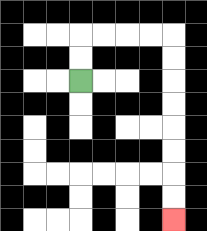{'start': '[3, 3]', 'end': '[7, 9]', 'path_directions': 'U,U,R,R,R,R,D,D,D,D,D,D,D,D', 'path_coordinates': '[[3, 3], [3, 2], [3, 1], [4, 1], [5, 1], [6, 1], [7, 1], [7, 2], [7, 3], [7, 4], [7, 5], [7, 6], [7, 7], [7, 8], [7, 9]]'}